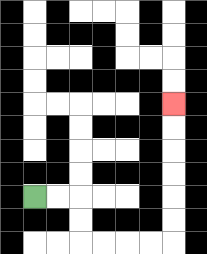{'start': '[1, 8]', 'end': '[7, 4]', 'path_directions': 'R,R,D,D,R,R,R,R,U,U,U,U,U,U', 'path_coordinates': '[[1, 8], [2, 8], [3, 8], [3, 9], [3, 10], [4, 10], [5, 10], [6, 10], [7, 10], [7, 9], [7, 8], [7, 7], [7, 6], [7, 5], [7, 4]]'}